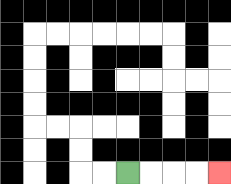{'start': '[5, 7]', 'end': '[9, 7]', 'path_directions': 'R,R,R,R', 'path_coordinates': '[[5, 7], [6, 7], [7, 7], [8, 7], [9, 7]]'}